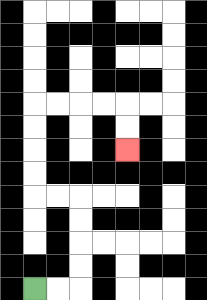{'start': '[1, 12]', 'end': '[5, 6]', 'path_directions': 'R,R,U,U,U,U,L,L,U,U,U,U,R,R,R,R,D,D', 'path_coordinates': '[[1, 12], [2, 12], [3, 12], [3, 11], [3, 10], [3, 9], [3, 8], [2, 8], [1, 8], [1, 7], [1, 6], [1, 5], [1, 4], [2, 4], [3, 4], [4, 4], [5, 4], [5, 5], [5, 6]]'}